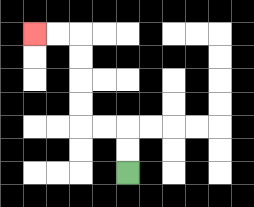{'start': '[5, 7]', 'end': '[1, 1]', 'path_directions': 'U,U,L,L,U,U,U,U,L,L', 'path_coordinates': '[[5, 7], [5, 6], [5, 5], [4, 5], [3, 5], [3, 4], [3, 3], [3, 2], [3, 1], [2, 1], [1, 1]]'}